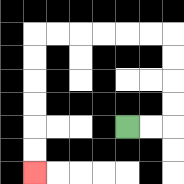{'start': '[5, 5]', 'end': '[1, 7]', 'path_directions': 'R,R,U,U,U,U,L,L,L,L,L,L,D,D,D,D,D,D', 'path_coordinates': '[[5, 5], [6, 5], [7, 5], [7, 4], [7, 3], [7, 2], [7, 1], [6, 1], [5, 1], [4, 1], [3, 1], [2, 1], [1, 1], [1, 2], [1, 3], [1, 4], [1, 5], [1, 6], [1, 7]]'}